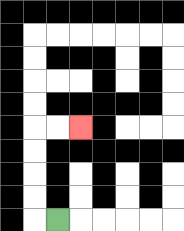{'start': '[2, 9]', 'end': '[3, 5]', 'path_directions': 'L,U,U,U,U,R,R', 'path_coordinates': '[[2, 9], [1, 9], [1, 8], [1, 7], [1, 6], [1, 5], [2, 5], [3, 5]]'}